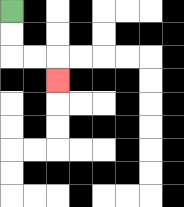{'start': '[0, 0]', 'end': '[2, 3]', 'path_directions': 'D,D,R,R,D', 'path_coordinates': '[[0, 0], [0, 1], [0, 2], [1, 2], [2, 2], [2, 3]]'}